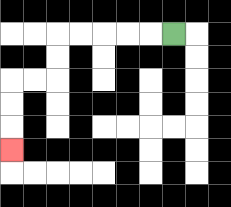{'start': '[7, 1]', 'end': '[0, 6]', 'path_directions': 'L,L,L,L,L,D,D,L,L,D,D,D', 'path_coordinates': '[[7, 1], [6, 1], [5, 1], [4, 1], [3, 1], [2, 1], [2, 2], [2, 3], [1, 3], [0, 3], [0, 4], [0, 5], [0, 6]]'}